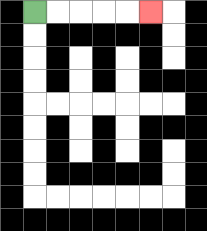{'start': '[1, 0]', 'end': '[6, 0]', 'path_directions': 'R,R,R,R,R', 'path_coordinates': '[[1, 0], [2, 0], [3, 0], [4, 0], [5, 0], [6, 0]]'}